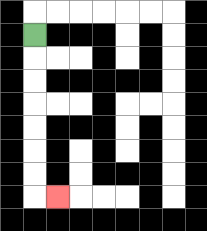{'start': '[1, 1]', 'end': '[2, 8]', 'path_directions': 'D,D,D,D,D,D,D,R', 'path_coordinates': '[[1, 1], [1, 2], [1, 3], [1, 4], [1, 5], [1, 6], [1, 7], [1, 8], [2, 8]]'}